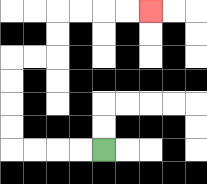{'start': '[4, 6]', 'end': '[6, 0]', 'path_directions': 'L,L,L,L,U,U,U,U,R,R,U,U,R,R,R,R', 'path_coordinates': '[[4, 6], [3, 6], [2, 6], [1, 6], [0, 6], [0, 5], [0, 4], [0, 3], [0, 2], [1, 2], [2, 2], [2, 1], [2, 0], [3, 0], [4, 0], [5, 0], [6, 0]]'}